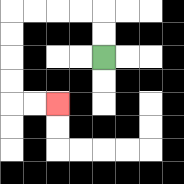{'start': '[4, 2]', 'end': '[2, 4]', 'path_directions': 'U,U,L,L,L,L,D,D,D,D,R,R', 'path_coordinates': '[[4, 2], [4, 1], [4, 0], [3, 0], [2, 0], [1, 0], [0, 0], [0, 1], [0, 2], [0, 3], [0, 4], [1, 4], [2, 4]]'}